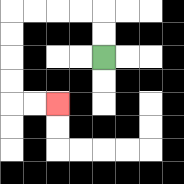{'start': '[4, 2]', 'end': '[2, 4]', 'path_directions': 'U,U,L,L,L,L,D,D,D,D,R,R', 'path_coordinates': '[[4, 2], [4, 1], [4, 0], [3, 0], [2, 0], [1, 0], [0, 0], [0, 1], [0, 2], [0, 3], [0, 4], [1, 4], [2, 4]]'}